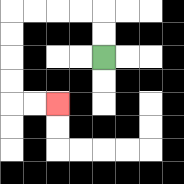{'start': '[4, 2]', 'end': '[2, 4]', 'path_directions': 'U,U,L,L,L,L,D,D,D,D,R,R', 'path_coordinates': '[[4, 2], [4, 1], [4, 0], [3, 0], [2, 0], [1, 0], [0, 0], [0, 1], [0, 2], [0, 3], [0, 4], [1, 4], [2, 4]]'}